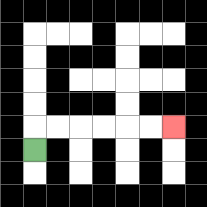{'start': '[1, 6]', 'end': '[7, 5]', 'path_directions': 'U,R,R,R,R,R,R', 'path_coordinates': '[[1, 6], [1, 5], [2, 5], [3, 5], [4, 5], [5, 5], [6, 5], [7, 5]]'}